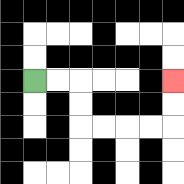{'start': '[1, 3]', 'end': '[7, 3]', 'path_directions': 'R,R,D,D,R,R,R,R,U,U', 'path_coordinates': '[[1, 3], [2, 3], [3, 3], [3, 4], [3, 5], [4, 5], [5, 5], [6, 5], [7, 5], [7, 4], [7, 3]]'}